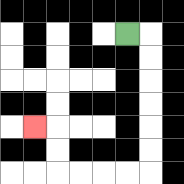{'start': '[5, 1]', 'end': '[1, 5]', 'path_directions': 'R,D,D,D,D,D,D,L,L,L,L,U,U,L', 'path_coordinates': '[[5, 1], [6, 1], [6, 2], [6, 3], [6, 4], [6, 5], [6, 6], [6, 7], [5, 7], [4, 7], [3, 7], [2, 7], [2, 6], [2, 5], [1, 5]]'}